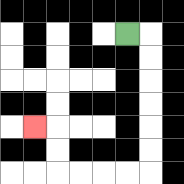{'start': '[5, 1]', 'end': '[1, 5]', 'path_directions': 'R,D,D,D,D,D,D,L,L,L,L,U,U,L', 'path_coordinates': '[[5, 1], [6, 1], [6, 2], [6, 3], [6, 4], [6, 5], [6, 6], [6, 7], [5, 7], [4, 7], [3, 7], [2, 7], [2, 6], [2, 5], [1, 5]]'}